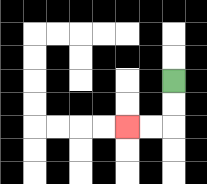{'start': '[7, 3]', 'end': '[5, 5]', 'path_directions': 'D,D,L,L', 'path_coordinates': '[[7, 3], [7, 4], [7, 5], [6, 5], [5, 5]]'}